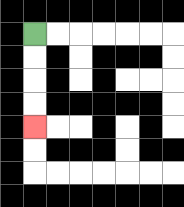{'start': '[1, 1]', 'end': '[1, 5]', 'path_directions': 'D,D,D,D', 'path_coordinates': '[[1, 1], [1, 2], [1, 3], [1, 4], [1, 5]]'}